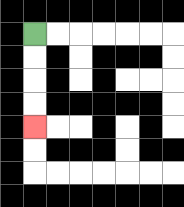{'start': '[1, 1]', 'end': '[1, 5]', 'path_directions': 'D,D,D,D', 'path_coordinates': '[[1, 1], [1, 2], [1, 3], [1, 4], [1, 5]]'}